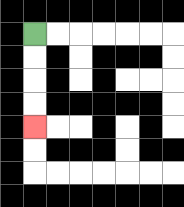{'start': '[1, 1]', 'end': '[1, 5]', 'path_directions': 'D,D,D,D', 'path_coordinates': '[[1, 1], [1, 2], [1, 3], [1, 4], [1, 5]]'}